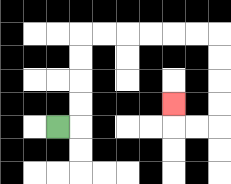{'start': '[2, 5]', 'end': '[7, 4]', 'path_directions': 'R,U,U,U,U,R,R,R,R,R,R,D,D,D,D,L,L,U', 'path_coordinates': '[[2, 5], [3, 5], [3, 4], [3, 3], [3, 2], [3, 1], [4, 1], [5, 1], [6, 1], [7, 1], [8, 1], [9, 1], [9, 2], [9, 3], [9, 4], [9, 5], [8, 5], [7, 5], [7, 4]]'}